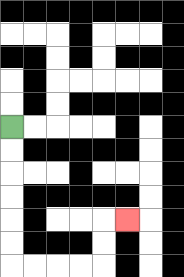{'start': '[0, 5]', 'end': '[5, 9]', 'path_directions': 'D,D,D,D,D,D,R,R,R,R,U,U,R', 'path_coordinates': '[[0, 5], [0, 6], [0, 7], [0, 8], [0, 9], [0, 10], [0, 11], [1, 11], [2, 11], [3, 11], [4, 11], [4, 10], [4, 9], [5, 9]]'}